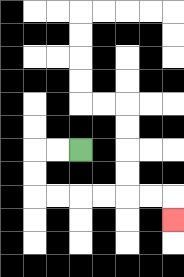{'start': '[3, 6]', 'end': '[7, 9]', 'path_directions': 'L,L,D,D,R,R,R,R,R,R,D', 'path_coordinates': '[[3, 6], [2, 6], [1, 6], [1, 7], [1, 8], [2, 8], [3, 8], [4, 8], [5, 8], [6, 8], [7, 8], [7, 9]]'}